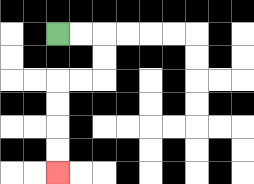{'start': '[2, 1]', 'end': '[2, 7]', 'path_directions': 'R,R,D,D,L,L,D,D,D,D', 'path_coordinates': '[[2, 1], [3, 1], [4, 1], [4, 2], [4, 3], [3, 3], [2, 3], [2, 4], [2, 5], [2, 6], [2, 7]]'}